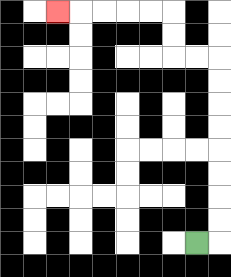{'start': '[8, 10]', 'end': '[2, 0]', 'path_directions': 'R,U,U,U,U,U,U,U,U,L,L,U,U,L,L,L,L,L', 'path_coordinates': '[[8, 10], [9, 10], [9, 9], [9, 8], [9, 7], [9, 6], [9, 5], [9, 4], [9, 3], [9, 2], [8, 2], [7, 2], [7, 1], [7, 0], [6, 0], [5, 0], [4, 0], [3, 0], [2, 0]]'}